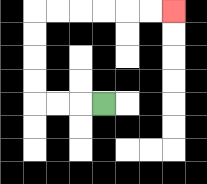{'start': '[4, 4]', 'end': '[7, 0]', 'path_directions': 'L,L,L,U,U,U,U,R,R,R,R,R,R', 'path_coordinates': '[[4, 4], [3, 4], [2, 4], [1, 4], [1, 3], [1, 2], [1, 1], [1, 0], [2, 0], [3, 0], [4, 0], [5, 0], [6, 0], [7, 0]]'}